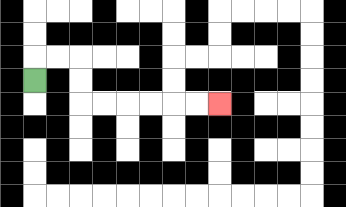{'start': '[1, 3]', 'end': '[9, 4]', 'path_directions': 'U,R,R,D,D,R,R,R,R,R,R', 'path_coordinates': '[[1, 3], [1, 2], [2, 2], [3, 2], [3, 3], [3, 4], [4, 4], [5, 4], [6, 4], [7, 4], [8, 4], [9, 4]]'}